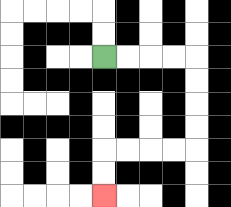{'start': '[4, 2]', 'end': '[4, 8]', 'path_directions': 'R,R,R,R,D,D,D,D,L,L,L,L,D,D', 'path_coordinates': '[[4, 2], [5, 2], [6, 2], [7, 2], [8, 2], [8, 3], [8, 4], [8, 5], [8, 6], [7, 6], [6, 6], [5, 6], [4, 6], [4, 7], [4, 8]]'}